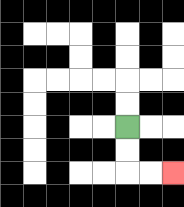{'start': '[5, 5]', 'end': '[7, 7]', 'path_directions': 'D,D,R,R', 'path_coordinates': '[[5, 5], [5, 6], [5, 7], [6, 7], [7, 7]]'}